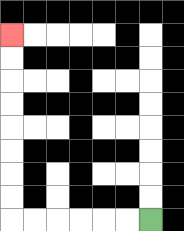{'start': '[6, 9]', 'end': '[0, 1]', 'path_directions': 'L,L,L,L,L,L,U,U,U,U,U,U,U,U', 'path_coordinates': '[[6, 9], [5, 9], [4, 9], [3, 9], [2, 9], [1, 9], [0, 9], [0, 8], [0, 7], [0, 6], [0, 5], [0, 4], [0, 3], [0, 2], [0, 1]]'}